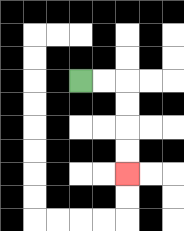{'start': '[3, 3]', 'end': '[5, 7]', 'path_directions': 'R,R,D,D,D,D', 'path_coordinates': '[[3, 3], [4, 3], [5, 3], [5, 4], [5, 5], [5, 6], [5, 7]]'}